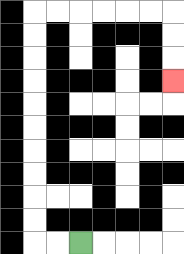{'start': '[3, 10]', 'end': '[7, 3]', 'path_directions': 'L,L,U,U,U,U,U,U,U,U,U,U,R,R,R,R,R,R,D,D,D', 'path_coordinates': '[[3, 10], [2, 10], [1, 10], [1, 9], [1, 8], [1, 7], [1, 6], [1, 5], [1, 4], [1, 3], [1, 2], [1, 1], [1, 0], [2, 0], [3, 0], [4, 0], [5, 0], [6, 0], [7, 0], [7, 1], [7, 2], [7, 3]]'}